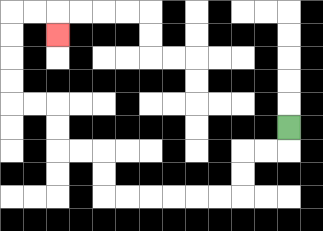{'start': '[12, 5]', 'end': '[2, 1]', 'path_directions': 'D,L,L,D,D,L,L,L,L,L,L,U,U,L,L,U,U,L,L,U,U,U,U,R,R,D', 'path_coordinates': '[[12, 5], [12, 6], [11, 6], [10, 6], [10, 7], [10, 8], [9, 8], [8, 8], [7, 8], [6, 8], [5, 8], [4, 8], [4, 7], [4, 6], [3, 6], [2, 6], [2, 5], [2, 4], [1, 4], [0, 4], [0, 3], [0, 2], [0, 1], [0, 0], [1, 0], [2, 0], [2, 1]]'}